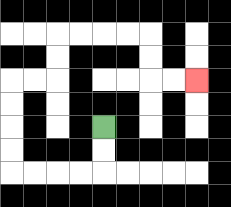{'start': '[4, 5]', 'end': '[8, 3]', 'path_directions': 'D,D,L,L,L,L,U,U,U,U,R,R,U,U,R,R,R,R,D,D,R,R', 'path_coordinates': '[[4, 5], [4, 6], [4, 7], [3, 7], [2, 7], [1, 7], [0, 7], [0, 6], [0, 5], [0, 4], [0, 3], [1, 3], [2, 3], [2, 2], [2, 1], [3, 1], [4, 1], [5, 1], [6, 1], [6, 2], [6, 3], [7, 3], [8, 3]]'}